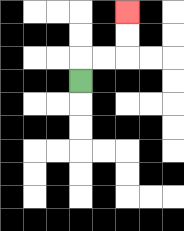{'start': '[3, 3]', 'end': '[5, 0]', 'path_directions': 'U,R,R,U,U', 'path_coordinates': '[[3, 3], [3, 2], [4, 2], [5, 2], [5, 1], [5, 0]]'}